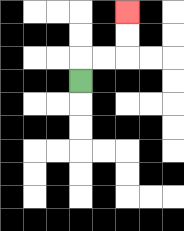{'start': '[3, 3]', 'end': '[5, 0]', 'path_directions': 'U,R,R,U,U', 'path_coordinates': '[[3, 3], [3, 2], [4, 2], [5, 2], [5, 1], [5, 0]]'}